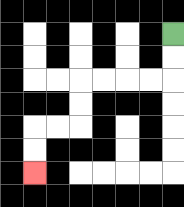{'start': '[7, 1]', 'end': '[1, 7]', 'path_directions': 'D,D,L,L,L,L,D,D,L,L,D,D', 'path_coordinates': '[[7, 1], [7, 2], [7, 3], [6, 3], [5, 3], [4, 3], [3, 3], [3, 4], [3, 5], [2, 5], [1, 5], [1, 6], [1, 7]]'}